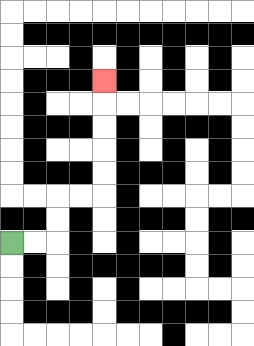{'start': '[0, 10]', 'end': '[4, 3]', 'path_directions': 'R,R,U,U,R,R,U,U,U,U,U', 'path_coordinates': '[[0, 10], [1, 10], [2, 10], [2, 9], [2, 8], [3, 8], [4, 8], [4, 7], [4, 6], [4, 5], [4, 4], [4, 3]]'}